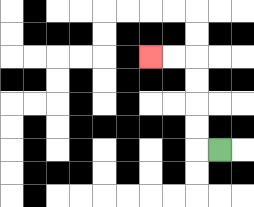{'start': '[9, 6]', 'end': '[6, 2]', 'path_directions': 'L,U,U,U,U,L,L', 'path_coordinates': '[[9, 6], [8, 6], [8, 5], [8, 4], [8, 3], [8, 2], [7, 2], [6, 2]]'}